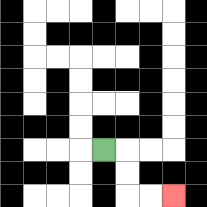{'start': '[4, 6]', 'end': '[7, 8]', 'path_directions': 'R,D,D,R,R', 'path_coordinates': '[[4, 6], [5, 6], [5, 7], [5, 8], [6, 8], [7, 8]]'}